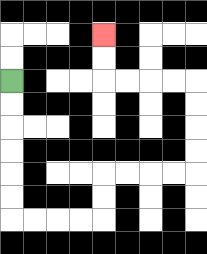{'start': '[0, 3]', 'end': '[4, 1]', 'path_directions': 'D,D,D,D,D,D,R,R,R,R,U,U,R,R,R,R,U,U,U,U,L,L,L,L,U,U', 'path_coordinates': '[[0, 3], [0, 4], [0, 5], [0, 6], [0, 7], [0, 8], [0, 9], [1, 9], [2, 9], [3, 9], [4, 9], [4, 8], [4, 7], [5, 7], [6, 7], [7, 7], [8, 7], [8, 6], [8, 5], [8, 4], [8, 3], [7, 3], [6, 3], [5, 3], [4, 3], [4, 2], [4, 1]]'}